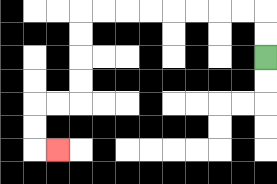{'start': '[11, 2]', 'end': '[2, 6]', 'path_directions': 'U,U,L,L,L,L,L,L,L,L,D,D,D,D,L,L,D,D,R', 'path_coordinates': '[[11, 2], [11, 1], [11, 0], [10, 0], [9, 0], [8, 0], [7, 0], [6, 0], [5, 0], [4, 0], [3, 0], [3, 1], [3, 2], [3, 3], [3, 4], [2, 4], [1, 4], [1, 5], [1, 6], [2, 6]]'}